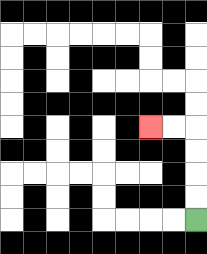{'start': '[8, 9]', 'end': '[6, 5]', 'path_directions': 'U,U,U,U,L,L', 'path_coordinates': '[[8, 9], [8, 8], [8, 7], [8, 6], [8, 5], [7, 5], [6, 5]]'}